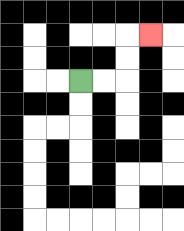{'start': '[3, 3]', 'end': '[6, 1]', 'path_directions': 'R,R,U,U,R', 'path_coordinates': '[[3, 3], [4, 3], [5, 3], [5, 2], [5, 1], [6, 1]]'}